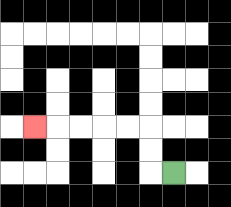{'start': '[7, 7]', 'end': '[1, 5]', 'path_directions': 'L,U,U,L,L,L,L,L', 'path_coordinates': '[[7, 7], [6, 7], [6, 6], [6, 5], [5, 5], [4, 5], [3, 5], [2, 5], [1, 5]]'}